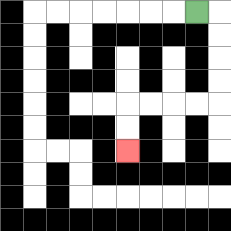{'start': '[8, 0]', 'end': '[5, 6]', 'path_directions': 'R,D,D,D,D,L,L,L,L,D,D', 'path_coordinates': '[[8, 0], [9, 0], [9, 1], [9, 2], [9, 3], [9, 4], [8, 4], [7, 4], [6, 4], [5, 4], [5, 5], [5, 6]]'}